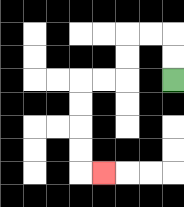{'start': '[7, 3]', 'end': '[4, 7]', 'path_directions': 'U,U,L,L,D,D,L,L,D,D,D,D,R', 'path_coordinates': '[[7, 3], [7, 2], [7, 1], [6, 1], [5, 1], [5, 2], [5, 3], [4, 3], [3, 3], [3, 4], [3, 5], [3, 6], [3, 7], [4, 7]]'}